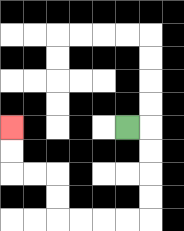{'start': '[5, 5]', 'end': '[0, 5]', 'path_directions': 'R,D,D,D,D,L,L,L,L,U,U,L,L,U,U', 'path_coordinates': '[[5, 5], [6, 5], [6, 6], [6, 7], [6, 8], [6, 9], [5, 9], [4, 9], [3, 9], [2, 9], [2, 8], [2, 7], [1, 7], [0, 7], [0, 6], [0, 5]]'}